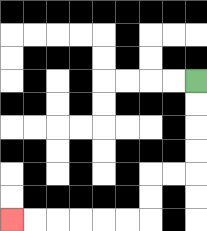{'start': '[8, 3]', 'end': '[0, 9]', 'path_directions': 'D,D,D,D,L,L,D,D,L,L,L,L,L,L', 'path_coordinates': '[[8, 3], [8, 4], [8, 5], [8, 6], [8, 7], [7, 7], [6, 7], [6, 8], [6, 9], [5, 9], [4, 9], [3, 9], [2, 9], [1, 9], [0, 9]]'}